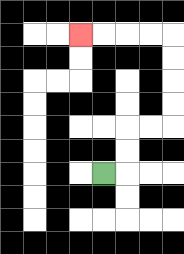{'start': '[4, 7]', 'end': '[3, 1]', 'path_directions': 'R,U,U,R,R,U,U,U,U,L,L,L,L', 'path_coordinates': '[[4, 7], [5, 7], [5, 6], [5, 5], [6, 5], [7, 5], [7, 4], [7, 3], [7, 2], [7, 1], [6, 1], [5, 1], [4, 1], [3, 1]]'}